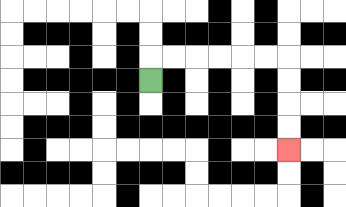{'start': '[6, 3]', 'end': '[12, 6]', 'path_directions': 'U,R,R,R,R,R,R,D,D,D,D', 'path_coordinates': '[[6, 3], [6, 2], [7, 2], [8, 2], [9, 2], [10, 2], [11, 2], [12, 2], [12, 3], [12, 4], [12, 5], [12, 6]]'}